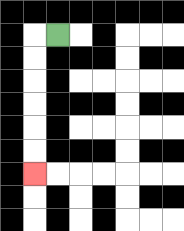{'start': '[2, 1]', 'end': '[1, 7]', 'path_directions': 'L,D,D,D,D,D,D', 'path_coordinates': '[[2, 1], [1, 1], [1, 2], [1, 3], [1, 4], [1, 5], [1, 6], [1, 7]]'}